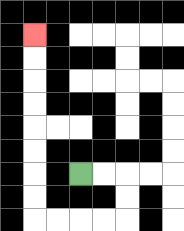{'start': '[3, 7]', 'end': '[1, 1]', 'path_directions': 'R,R,D,D,L,L,L,L,U,U,U,U,U,U,U,U', 'path_coordinates': '[[3, 7], [4, 7], [5, 7], [5, 8], [5, 9], [4, 9], [3, 9], [2, 9], [1, 9], [1, 8], [1, 7], [1, 6], [1, 5], [1, 4], [1, 3], [1, 2], [1, 1]]'}